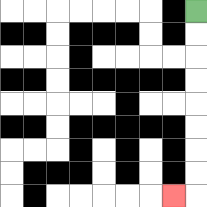{'start': '[8, 0]', 'end': '[7, 8]', 'path_directions': 'D,D,D,D,D,D,D,D,L', 'path_coordinates': '[[8, 0], [8, 1], [8, 2], [8, 3], [8, 4], [8, 5], [8, 6], [8, 7], [8, 8], [7, 8]]'}